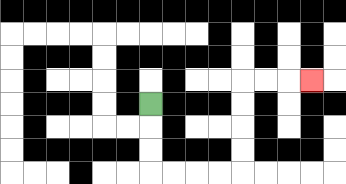{'start': '[6, 4]', 'end': '[13, 3]', 'path_directions': 'D,D,D,R,R,R,R,U,U,U,U,R,R,R', 'path_coordinates': '[[6, 4], [6, 5], [6, 6], [6, 7], [7, 7], [8, 7], [9, 7], [10, 7], [10, 6], [10, 5], [10, 4], [10, 3], [11, 3], [12, 3], [13, 3]]'}